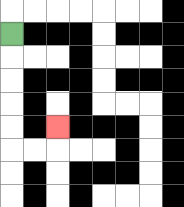{'start': '[0, 1]', 'end': '[2, 5]', 'path_directions': 'D,D,D,D,D,R,R,U', 'path_coordinates': '[[0, 1], [0, 2], [0, 3], [0, 4], [0, 5], [0, 6], [1, 6], [2, 6], [2, 5]]'}